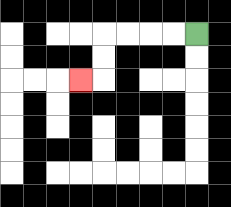{'start': '[8, 1]', 'end': '[3, 3]', 'path_directions': 'L,L,L,L,D,D,L', 'path_coordinates': '[[8, 1], [7, 1], [6, 1], [5, 1], [4, 1], [4, 2], [4, 3], [3, 3]]'}